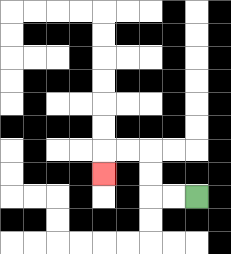{'start': '[8, 8]', 'end': '[4, 7]', 'path_directions': 'L,L,U,U,L,L,D', 'path_coordinates': '[[8, 8], [7, 8], [6, 8], [6, 7], [6, 6], [5, 6], [4, 6], [4, 7]]'}